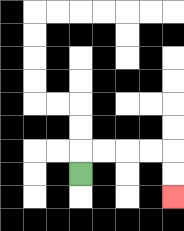{'start': '[3, 7]', 'end': '[7, 8]', 'path_directions': 'U,R,R,R,R,D,D', 'path_coordinates': '[[3, 7], [3, 6], [4, 6], [5, 6], [6, 6], [7, 6], [7, 7], [7, 8]]'}